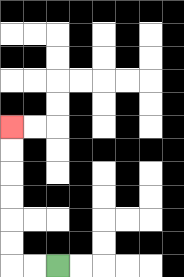{'start': '[2, 11]', 'end': '[0, 5]', 'path_directions': 'L,L,U,U,U,U,U,U', 'path_coordinates': '[[2, 11], [1, 11], [0, 11], [0, 10], [0, 9], [0, 8], [0, 7], [0, 6], [0, 5]]'}